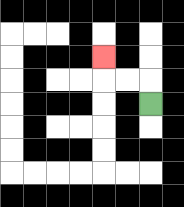{'start': '[6, 4]', 'end': '[4, 2]', 'path_directions': 'U,L,L,U', 'path_coordinates': '[[6, 4], [6, 3], [5, 3], [4, 3], [4, 2]]'}